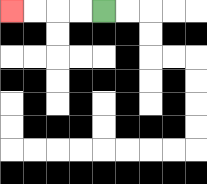{'start': '[4, 0]', 'end': '[0, 0]', 'path_directions': 'L,L,L,L', 'path_coordinates': '[[4, 0], [3, 0], [2, 0], [1, 0], [0, 0]]'}